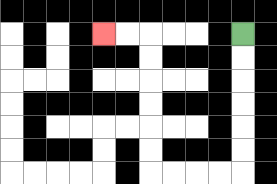{'start': '[10, 1]', 'end': '[4, 1]', 'path_directions': 'D,D,D,D,D,D,L,L,L,L,U,U,U,U,U,U,L,L', 'path_coordinates': '[[10, 1], [10, 2], [10, 3], [10, 4], [10, 5], [10, 6], [10, 7], [9, 7], [8, 7], [7, 7], [6, 7], [6, 6], [6, 5], [6, 4], [6, 3], [6, 2], [6, 1], [5, 1], [4, 1]]'}